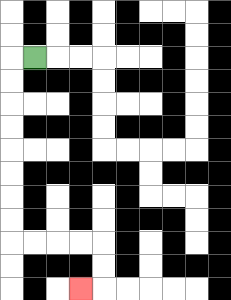{'start': '[1, 2]', 'end': '[3, 12]', 'path_directions': 'L,D,D,D,D,D,D,D,D,R,R,R,R,D,D,L', 'path_coordinates': '[[1, 2], [0, 2], [0, 3], [0, 4], [0, 5], [0, 6], [0, 7], [0, 8], [0, 9], [0, 10], [1, 10], [2, 10], [3, 10], [4, 10], [4, 11], [4, 12], [3, 12]]'}